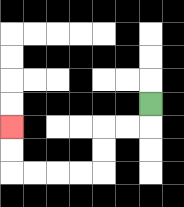{'start': '[6, 4]', 'end': '[0, 5]', 'path_directions': 'D,L,L,D,D,L,L,L,L,U,U', 'path_coordinates': '[[6, 4], [6, 5], [5, 5], [4, 5], [4, 6], [4, 7], [3, 7], [2, 7], [1, 7], [0, 7], [0, 6], [0, 5]]'}